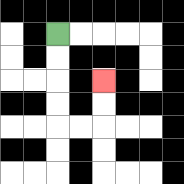{'start': '[2, 1]', 'end': '[4, 3]', 'path_directions': 'D,D,D,D,R,R,U,U', 'path_coordinates': '[[2, 1], [2, 2], [2, 3], [2, 4], [2, 5], [3, 5], [4, 5], [4, 4], [4, 3]]'}